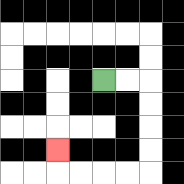{'start': '[4, 3]', 'end': '[2, 6]', 'path_directions': 'R,R,D,D,D,D,L,L,L,L,U', 'path_coordinates': '[[4, 3], [5, 3], [6, 3], [6, 4], [6, 5], [6, 6], [6, 7], [5, 7], [4, 7], [3, 7], [2, 7], [2, 6]]'}